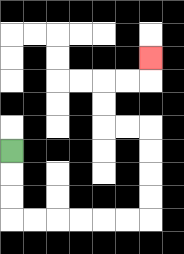{'start': '[0, 6]', 'end': '[6, 2]', 'path_directions': 'D,D,D,R,R,R,R,R,R,U,U,U,U,L,L,U,U,R,R,U', 'path_coordinates': '[[0, 6], [0, 7], [0, 8], [0, 9], [1, 9], [2, 9], [3, 9], [4, 9], [5, 9], [6, 9], [6, 8], [6, 7], [6, 6], [6, 5], [5, 5], [4, 5], [4, 4], [4, 3], [5, 3], [6, 3], [6, 2]]'}